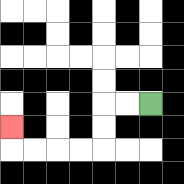{'start': '[6, 4]', 'end': '[0, 5]', 'path_directions': 'L,L,D,D,L,L,L,L,U', 'path_coordinates': '[[6, 4], [5, 4], [4, 4], [4, 5], [4, 6], [3, 6], [2, 6], [1, 6], [0, 6], [0, 5]]'}